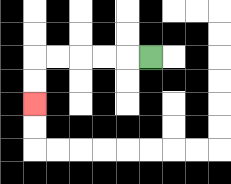{'start': '[6, 2]', 'end': '[1, 4]', 'path_directions': 'L,L,L,L,L,D,D', 'path_coordinates': '[[6, 2], [5, 2], [4, 2], [3, 2], [2, 2], [1, 2], [1, 3], [1, 4]]'}